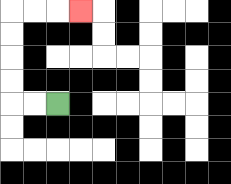{'start': '[2, 4]', 'end': '[3, 0]', 'path_directions': 'L,L,U,U,U,U,R,R,R', 'path_coordinates': '[[2, 4], [1, 4], [0, 4], [0, 3], [0, 2], [0, 1], [0, 0], [1, 0], [2, 0], [3, 0]]'}